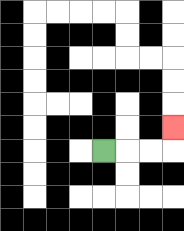{'start': '[4, 6]', 'end': '[7, 5]', 'path_directions': 'R,R,R,U', 'path_coordinates': '[[4, 6], [5, 6], [6, 6], [7, 6], [7, 5]]'}